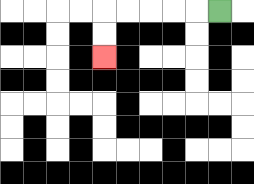{'start': '[9, 0]', 'end': '[4, 2]', 'path_directions': 'L,L,L,L,L,D,D', 'path_coordinates': '[[9, 0], [8, 0], [7, 0], [6, 0], [5, 0], [4, 0], [4, 1], [4, 2]]'}